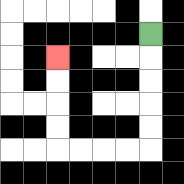{'start': '[6, 1]', 'end': '[2, 2]', 'path_directions': 'D,D,D,D,D,L,L,L,L,U,U,U,U', 'path_coordinates': '[[6, 1], [6, 2], [6, 3], [6, 4], [6, 5], [6, 6], [5, 6], [4, 6], [3, 6], [2, 6], [2, 5], [2, 4], [2, 3], [2, 2]]'}